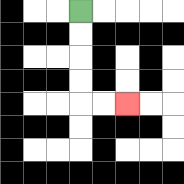{'start': '[3, 0]', 'end': '[5, 4]', 'path_directions': 'D,D,D,D,R,R', 'path_coordinates': '[[3, 0], [3, 1], [3, 2], [3, 3], [3, 4], [4, 4], [5, 4]]'}